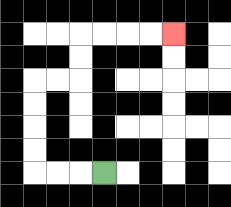{'start': '[4, 7]', 'end': '[7, 1]', 'path_directions': 'L,L,L,U,U,U,U,R,R,U,U,R,R,R,R', 'path_coordinates': '[[4, 7], [3, 7], [2, 7], [1, 7], [1, 6], [1, 5], [1, 4], [1, 3], [2, 3], [3, 3], [3, 2], [3, 1], [4, 1], [5, 1], [6, 1], [7, 1]]'}